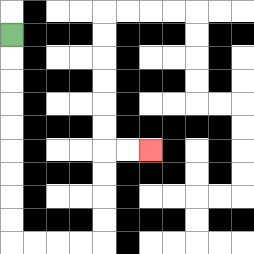{'start': '[0, 1]', 'end': '[6, 6]', 'path_directions': 'D,D,D,D,D,D,D,D,D,R,R,R,R,U,U,U,U,R,R', 'path_coordinates': '[[0, 1], [0, 2], [0, 3], [0, 4], [0, 5], [0, 6], [0, 7], [0, 8], [0, 9], [0, 10], [1, 10], [2, 10], [3, 10], [4, 10], [4, 9], [4, 8], [4, 7], [4, 6], [5, 6], [6, 6]]'}